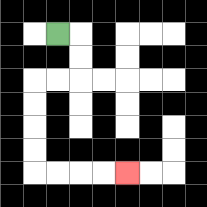{'start': '[2, 1]', 'end': '[5, 7]', 'path_directions': 'R,D,D,L,L,D,D,D,D,R,R,R,R', 'path_coordinates': '[[2, 1], [3, 1], [3, 2], [3, 3], [2, 3], [1, 3], [1, 4], [1, 5], [1, 6], [1, 7], [2, 7], [3, 7], [4, 7], [5, 7]]'}